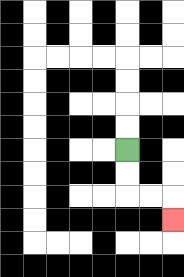{'start': '[5, 6]', 'end': '[7, 9]', 'path_directions': 'D,D,R,R,D', 'path_coordinates': '[[5, 6], [5, 7], [5, 8], [6, 8], [7, 8], [7, 9]]'}